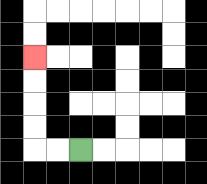{'start': '[3, 6]', 'end': '[1, 2]', 'path_directions': 'L,L,U,U,U,U', 'path_coordinates': '[[3, 6], [2, 6], [1, 6], [1, 5], [1, 4], [1, 3], [1, 2]]'}